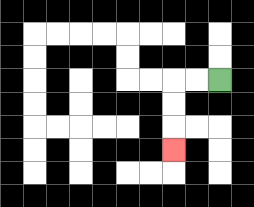{'start': '[9, 3]', 'end': '[7, 6]', 'path_directions': 'L,L,D,D,D', 'path_coordinates': '[[9, 3], [8, 3], [7, 3], [7, 4], [7, 5], [7, 6]]'}